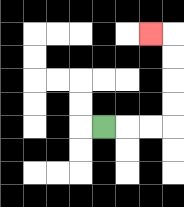{'start': '[4, 5]', 'end': '[6, 1]', 'path_directions': 'R,R,R,U,U,U,U,L', 'path_coordinates': '[[4, 5], [5, 5], [6, 5], [7, 5], [7, 4], [7, 3], [7, 2], [7, 1], [6, 1]]'}